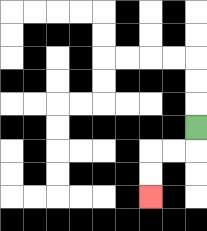{'start': '[8, 5]', 'end': '[6, 8]', 'path_directions': 'D,L,L,D,D', 'path_coordinates': '[[8, 5], [8, 6], [7, 6], [6, 6], [6, 7], [6, 8]]'}